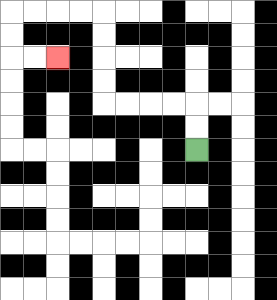{'start': '[8, 6]', 'end': '[2, 2]', 'path_directions': 'U,U,L,L,L,L,U,U,U,U,L,L,L,L,D,D,R,R', 'path_coordinates': '[[8, 6], [8, 5], [8, 4], [7, 4], [6, 4], [5, 4], [4, 4], [4, 3], [4, 2], [4, 1], [4, 0], [3, 0], [2, 0], [1, 0], [0, 0], [0, 1], [0, 2], [1, 2], [2, 2]]'}